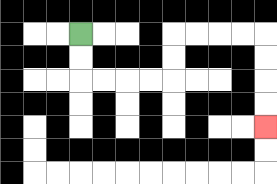{'start': '[3, 1]', 'end': '[11, 5]', 'path_directions': 'D,D,R,R,R,R,U,U,R,R,R,R,D,D,D,D', 'path_coordinates': '[[3, 1], [3, 2], [3, 3], [4, 3], [5, 3], [6, 3], [7, 3], [7, 2], [7, 1], [8, 1], [9, 1], [10, 1], [11, 1], [11, 2], [11, 3], [11, 4], [11, 5]]'}